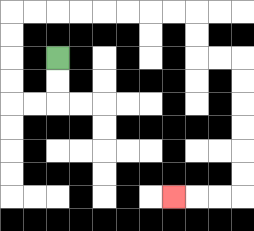{'start': '[2, 2]', 'end': '[7, 8]', 'path_directions': 'D,D,L,L,U,U,U,U,R,R,R,R,R,R,R,R,D,D,R,R,D,D,D,D,D,D,L,L,L', 'path_coordinates': '[[2, 2], [2, 3], [2, 4], [1, 4], [0, 4], [0, 3], [0, 2], [0, 1], [0, 0], [1, 0], [2, 0], [3, 0], [4, 0], [5, 0], [6, 0], [7, 0], [8, 0], [8, 1], [8, 2], [9, 2], [10, 2], [10, 3], [10, 4], [10, 5], [10, 6], [10, 7], [10, 8], [9, 8], [8, 8], [7, 8]]'}